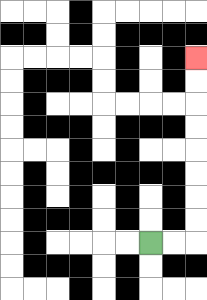{'start': '[6, 10]', 'end': '[8, 2]', 'path_directions': 'R,R,U,U,U,U,U,U,U,U', 'path_coordinates': '[[6, 10], [7, 10], [8, 10], [8, 9], [8, 8], [8, 7], [8, 6], [8, 5], [8, 4], [8, 3], [8, 2]]'}